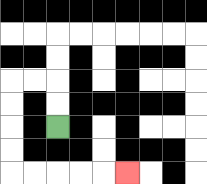{'start': '[2, 5]', 'end': '[5, 7]', 'path_directions': 'U,U,L,L,D,D,D,D,R,R,R,R,R', 'path_coordinates': '[[2, 5], [2, 4], [2, 3], [1, 3], [0, 3], [0, 4], [0, 5], [0, 6], [0, 7], [1, 7], [2, 7], [3, 7], [4, 7], [5, 7]]'}